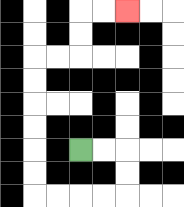{'start': '[3, 6]', 'end': '[5, 0]', 'path_directions': 'R,R,D,D,L,L,L,L,U,U,U,U,U,U,R,R,U,U,R,R', 'path_coordinates': '[[3, 6], [4, 6], [5, 6], [5, 7], [5, 8], [4, 8], [3, 8], [2, 8], [1, 8], [1, 7], [1, 6], [1, 5], [1, 4], [1, 3], [1, 2], [2, 2], [3, 2], [3, 1], [3, 0], [4, 0], [5, 0]]'}